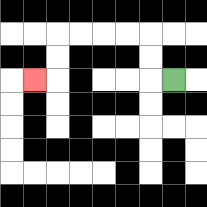{'start': '[7, 3]', 'end': '[1, 3]', 'path_directions': 'L,U,U,L,L,L,L,D,D,L', 'path_coordinates': '[[7, 3], [6, 3], [6, 2], [6, 1], [5, 1], [4, 1], [3, 1], [2, 1], [2, 2], [2, 3], [1, 3]]'}